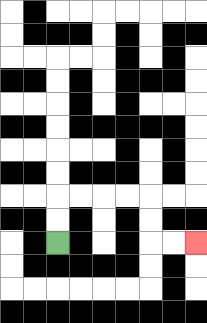{'start': '[2, 10]', 'end': '[8, 10]', 'path_directions': 'U,U,R,R,R,R,D,D,R,R', 'path_coordinates': '[[2, 10], [2, 9], [2, 8], [3, 8], [4, 8], [5, 8], [6, 8], [6, 9], [6, 10], [7, 10], [8, 10]]'}